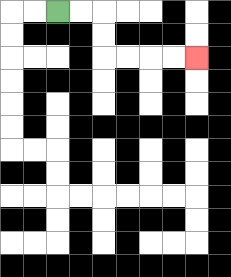{'start': '[2, 0]', 'end': '[8, 2]', 'path_directions': 'R,R,D,D,R,R,R,R', 'path_coordinates': '[[2, 0], [3, 0], [4, 0], [4, 1], [4, 2], [5, 2], [6, 2], [7, 2], [8, 2]]'}